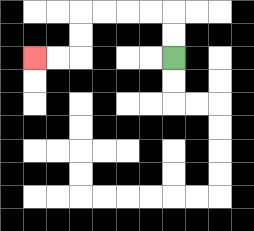{'start': '[7, 2]', 'end': '[1, 2]', 'path_directions': 'U,U,L,L,L,L,D,D,L,L', 'path_coordinates': '[[7, 2], [7, 1], [7, 0], [6, 0], [5, 0], [4, 0], [3, 0], [3, 1], [3, 2], [2, 2], [1, 2]]'}